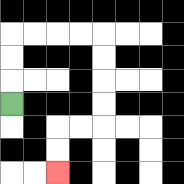{'start': '[0, 4]', 'end': '[2, 7]', 'path_directions': 'U,U,U,R,R,R,R,D,D,D,D,L,L,D,D', 'path_coordinates': '[[0, 4], [0, 3], [0, 2], [0, 1], [1, 1], [2, 1], [3, 1], [4, 1], [4, 2], [4, 3], [4, 4], [4, 5], [3, 5], [2, 5], [2, 6], [2, 7]]'}